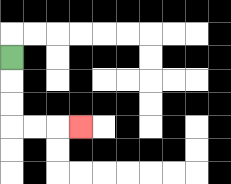{'start': '[0, 2]', 'end': '[3, 5]', 'path_directions': 'D,D,D,R,R,R', 'path_coordinates': '[[0, 2], [0, 3], [0, 4], [0, 5], [1, 5], [2, 5], [3, 5]]'}